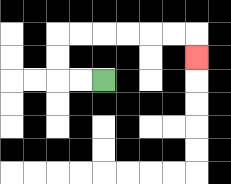{'start': '[4, 3]', 'end': '[8, 2]', 'path_directions': 'L,L,U,U,R,R,R,R,R,R,D', 'path_coordinates': '[[4, 3], [3, 3], [2, 3], [2, 2], [2, 1], [3, 1], [4, 1], [5, 1], [6, 1], [7, 1], [8, 1], [8, 2]]'}